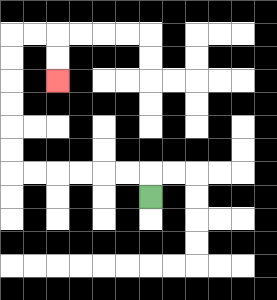{'start': '[6, 8]', 'end': '[2, 3]', 'path_directions': 'U,L,L,L,L,L,L,U,U,U,U,U,U,R,R,D,D', 'path_coordinates': '[[6, 8], [6, 7], [5, 7], [4, 7], [3, 7], [2, 7], [1, 7], [0, 7], [0, 6], [0, 5], [0, 4], [0, 3], [0, 2], [0, 1], [1, 1], [2, 1], [2, 2], [2, 3]]'}